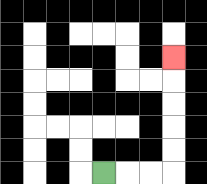{'start': '[4, 7]', 'end': '[7, 2]', 'path_directions': 'R,R,R,U,U,U,U,U', 'path_coordinates': '[[4, 7], [5, 7], [6, 7], [7, 7], [7, 6], [7, 5], [7, 4], [7, 3], [7, 2]]'}